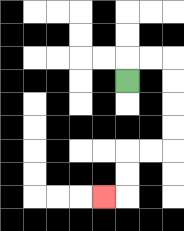{'start': '[5, 3]', 'end': '[4, 8]', 'path_directions': 'U,R,R,D,D,D,D,L,L,D,D,L', 'path_coordinates': '[[5, 3], [5, 2], [6, 2], [7, 2], [7, 3], [7, 4], [7, 5], [7, 6], [6, 6], [5, 6], [5, 7], [5, 8], [4, 8]]'}